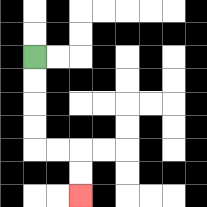{'start': '[1, 2]', 'end': '[3, 8]', 'path_directions': 'D,D,D,D,R,R,D,D', 'path_coordinates': '[[1, 2], [1, 3], [1, 4], [1, 5], [1, 6], [2, 6], [3, 6], [3, 7], [3, 8]]'}